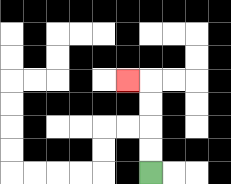{'start': '[6, 7]', 'end': '[5, 3]', 'path_directions': 'U,U,U,U,L', 'path_coordinates': '[[6, 7], [6, 6], [6, 5], [6, 4], [6, 3], [5, 3]]'}